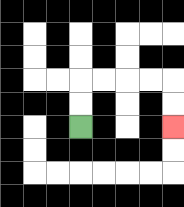{'start': '[3, 5]', 'end': '[7, 5]', 'path_directions': 'U,U,R,R,R,R,D,D', 'path_coordinates': '[[3, 5], [3, 4], [3, 3], [4, 3], [5, 3], [6, 3], [7, 3], [7, 4], [7, 5]]'}